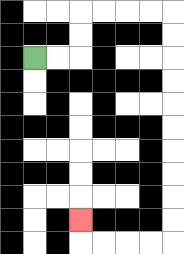{'start': '[1, 2]', 'end': '[3, 9]', 'path_directions': 'R,R,U,U,R,R,R,R,D,D,D,D,D,D,D,D,D,D,L,L,L,L,U', 'path_coordinates': '[[1, 2], [2, 2], [3, 2], [3, 1], [3, 0], [4, 0], [5, 0], [6, 0], [7, 0], [7, 1], [7, 2], [7, 3], [7, 4], [7, 5], [7, 6], [7, 7], [7, 8], [7, 9], [7, 10], [6, 10], [5, 10], [4, 10], [3, 10], [3, 9]]'}